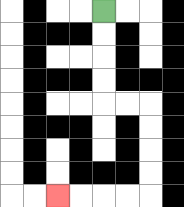{'start': '[4, 0]', 'end': '[2, 8]', 'path_directions': 'D,D,D,D,R,R,D,D,D,D,L,L,L,L', 'path_coordinates': '[[4, 0], [4, 1], [4, 2], [4, 3], [4, 4], [5, 4], [6, 4], [6, 5], [6, 6], [6, 7], [6, 8], [5, 8], [4, 8], [3, 8], [2, 8]]'}